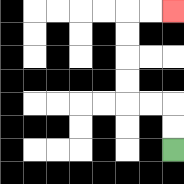{'start': '[7, 6]', 'end': '[7, 0]', 'path_directions': 'U,U,L,L,U,U,U,U,R,R', 'path_coordinates': '[[7, 6], [7, 5], [7, 4], [6, 4], [5, 4], [5, 3], [5, 2], [5, 1], [5, 0], [6, 0], [7, 0]]'}